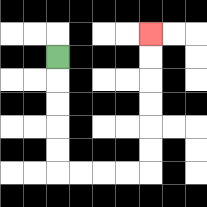{'start': '[2, 2]', 'end': '[6, 1]', 'path_directions': 'D,D,D,D,D,R,R,R,R,U,U,U,U,U,U', 'path_coordinates': '[[2, 2], [2, 3], [2, 4], [2, 5], [2, 6], [2, 7], [3, 7], [4, 7], [5, 7], [6, 7], [6, 6], [6, 5], [6, 4], [6, 3], [6, 2], [6, 1]]'}